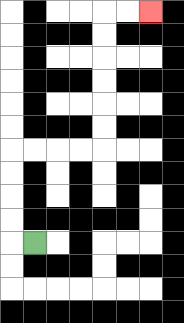{'start': '[1, 10]', 'end': '[6, 0]', 'path_directions': 'L,U,U,U,U,R,R,R,R,U,U,U,U,U,U,R,R', 'path_coordinates': '[[1, 10], [0, 10], [0, 9], [0, 8], [0, 7], [0, 6], [1, 6], [2, 6], [3, 6], [4, 6], [4, 5], [4, 4], [4, 3], [4, 2], [4, 1], [4, 0], [5, 0], [6, 0]]'}